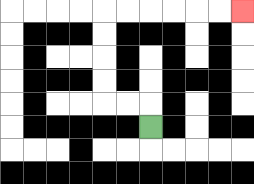{'start': '[6, 5]', 'end': '[10, 0]', 'path_directions': 'U,L,L,U,U,U,U,R,R,R,R,R,R', 'path_coordinates': '[[6, 5], [6, 4], [5, 4], [4, 4], [4, 3], [4, 2], [4, 1], [4, 0], [5, 0], [6, 0], [7, 0], [8, 0], [9, 0], [10, 0]]'}